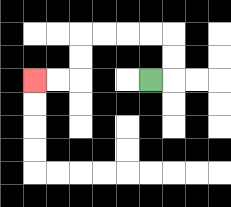{'start': '[6, 3]', 'end': '[1, 3]', 'path_directions': 'R,U,U,L,L,L,L,D,D,L,L', 'path_coordinates': '[[6, 3], [7, 3], [7, 2], [7, 1], [6, 1], [5, 1], [4, 1], [3, 1], [3, 2], [3, 3], [2, 3], [1, 3]]'}